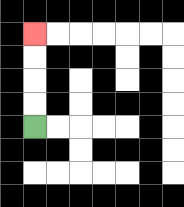{'start': '[1, 5]', 'end': '[1, 1]', 'path_directions': 'U,U,U,U', 'path_coordinates': '[[1, 5], [1, 4], [1, 3], [1, 2], [1, 1]]'}